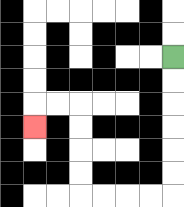{'start': '[7, 2]', 'end': '[1, 5]', 'path_directions': 'D,D,D,D,D,D,L,L,L,L,U,U,U,U,L,L,D', 'path_coordinates': '[[7, 2], [7, 3], [7, 4], [7, 5], [7, 6], [7, 7], [7, 8], [6, 8], [5, 8], [4, 8], [3, 8], [3, 7], [3, 6], [3, 5], [3, 4], [2, 4], [1, 4], [1, 5]]'}